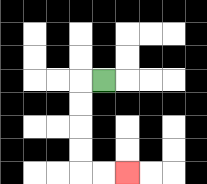{'start': '[4, 3]', 'end': '[5, 7]', 'path_directions': 'L,D,D,D,D,R,R', 'path_coordinates': '[[4, 3], [3, 3], [3, 4], [3, 5], [3, 6], [3, 7], [4, 7], [5, 7]]'}